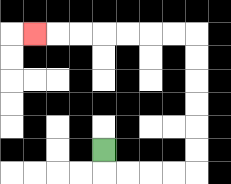{'start': '[4, 6]', 'end': '[1, 1]', 'path_directions': 'D,R,R,R,R,U,U,U,U,U,U,L,L,L,L,L,L,L', 'path_coordinates': '[[4, 6], [4, 7], [5, 7], [6, 7], [7, 7], [8, 7], [8, 6], [8, 5], [8, 4], [8, 3], [8, 2], [8, 1], [7, 1], [6, 1], [5, 1], [4, 1], [3, 1], [2, 1], [1, 1]]'}